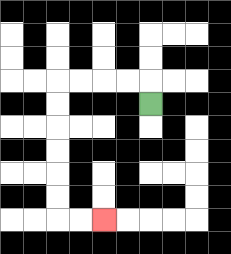{'start': '[6, 4]', 'end': '[4, 9]', 'path_directions': 'U,L,L,L,L,D,D,D,D,D,D,R,R', 'path_coordinates': '[[6, 4], [6, 3], [5, 3], [4, 3], [3, 3], [2, 3], [2, 4], [2, 5], [2, 6], [2, 7], [2, 8], [2, 9], [3, 9], [4, 9]]'}